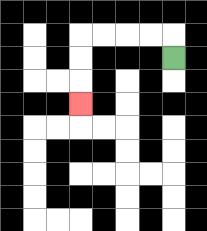{'start': '[7, 2]', 'end': '[3, 4]', 'path_directions': 'U,L,L,L,L,D,D,D', 'path_coordinates': '[[7, 2], [7, 1], [6, 1], [5, 1], [4, 1], [3, 1], [3, 2], [3, 3], [3, 4]]'}